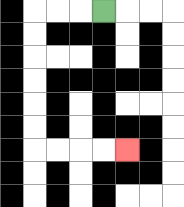{'start': '[4, 0]', 'end': '[5, 6]', 'path_directions': 'L,L,L,D,D,D,D,D,D,R,R,R,R', 'path_coordinates': '[[4, 0], [3, 0], [2, 0], [1, 0], [1, 1], [1, 2], [1, 3], [1, 4], [1, 5], [1, 6], [2, 6], [3, 6], [4, 6], [5, 6]]'}